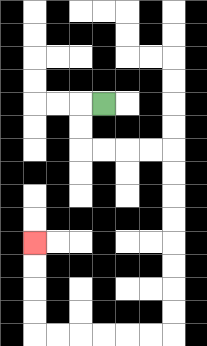{'start': '[4, 4]', 'end': '[1, 10]', 'path_directions': 'L,D,D,R,R,R,R,D,D,D,D,D,D,D,D,L,L,L,L,L,L,U,U,U,U', 'path_coordinates': '[[4, 4], [3, 4], [3, 5], [3, 6], [4, 6], [5, 6], [6, 6], [7, 6], [7, 7], [7, 8], [7, 9], [7, 10], [7, 11], [7, 12], [7, 13], [7, 14], [6, 14], [5, 14], [4, 14], [3, 14], [2, 14], [1, 14], [1, 13], [1, 12], [1, 11], [1, 10]]'}